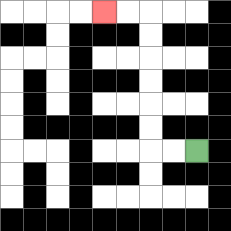{'start': '[8, 6]', 'end': '[4, 0]', 'path_directions': 'L,L,U,U,U,U,U,U,L,L', 'path_coordinates': '[[8, 6], [7, 6], [6, 6], [6, 5], [6, 4], [6, 3], [6, 2], [6, 1], [6, 0], [5, 0], [4, 0]]'}